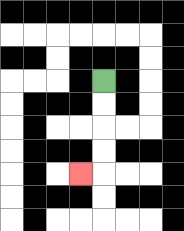{'start': '[4, 3]', 'end': '[3, 7]', 'path_directions': 'D,D,D,D,L', 'path_coordinates': '[[4, 3], [4, 4], [4, 5], [4, 6], [4, 7], [3, 7]]'}